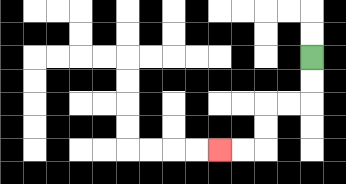{'start': '[13, 2]', 'end': '[9, 6]', 'path_directions': 'D,D,L,L,D,D,L,L', 'path_coordinates': '[[13, 2], [13, 3], [13, 4], [12, 4], [11, 4], [11, 5], [11, 6], [10, 6], [9, 6]]'}